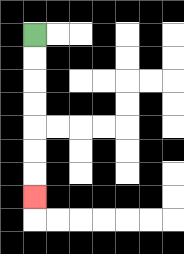{'start': '[1, 1]', 'end': '[1, 8]', 'path_directions': 'D,D,D,D,D,D,D', 'path_coordinates': '[[1, 1], [1, 2], [1, 3], [1, 4], [1, 5], [1, 6], [1, 7], [1, 8]]'}